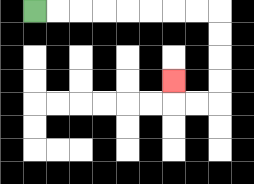{'start': '[1, 0]', 'end': '[7, 3]', 'path_directions': 'R,R,R,R,R,R,R,R,D,D,D,D,L,L,U', 'path_coordinates': '[[1, 0], [2, 0], [3, 0], [4, 0], [5, 0], [6, 0], [7, 0], [8, 0], [9, 0], [9, 1], [9, 2], [9, 3], [9, 4], [8, 4], [7, 4], [7, 3]]'}